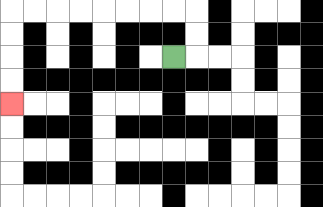{'start': '[7, 2]', 'end': '[0, 4]', 'path_directions': 'R,U,U,L,L,L,L,L,L,L,L,D,D,D,D', 'path_coordinates': '[[7, 2], [8, 2], [8, 1], [8, 0], [7, 0], [6, 0], [5, 0], [4, 0], [3, 0], [2, 0], [1, 0], [0, 0], [0, 1], [0, 2], [0, 3], [0, 4]]'}